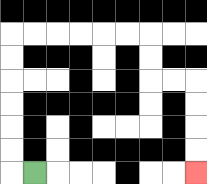{'start': '[1, 7]', 'end': '[8, 7]', 'path_directions': 'L,U,U,U,U,U,U,R,R,R,R,R,R,D,D,R,R,D,D,D,D', 'path_coordinates': '[[1, 7], [0, 7], [0, 6], [0, 5], [0, 4], [0, 3], [0, 2], [0, 1], [1, 1], [2, 1], [3, 1], [4, 1], [5, 1], [6, 1], [6, 2], [6, 3], [7, 3], [8, 3], [8, 4], [8, 5], [8, 6], [8, 7]]'}